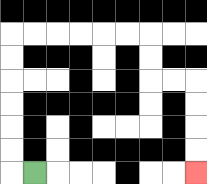{'start': '[1, 7]', 'end': '[8, 7]', 'path_directions': 'L,U,U,U,U,U,U,R,R,R,R,R,R,D,D,R,R,D,D,D,D', 'path_coordinates': '[[1, 7], [0, 7], [0, 6], [0, 5], [0, 4], [0, 3], [0, 2], [0, 1], [1, 1], [2, 1], [3, 1], [4, 1], [5, 1], [6, 1], [6, 2], [6, 3], [7, 3], [8, 3], [8, 4], [8, 5], [8, 6], [8, 7]]'}